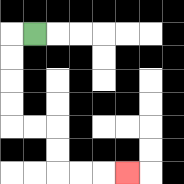{'start': '[1, 1]', 'end': '[5, 7]', 'path_directions': 'L,D,D,D,D,R,R,D,D,R,R,R', 'path_coordinates': '[[1, 1], [0, 1], [0, 2], [0, 3], [0, 4], [0, 5], [1, 5], [2, 5], [2, 6], [2, 7], [3, 7], [4, 7], [5, 7]]'}